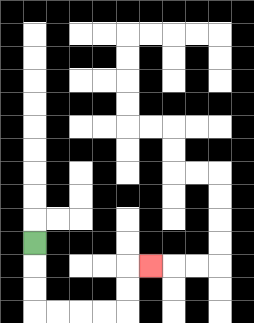{'start': '[1, 10]', 'end': '[6, 11]', 'path_directions': 'D,D,D,R,R,R,R,U,U,R', 'path_coordinates': '[[1, 10], [1, 11], [1, 12], [1, 13], [2, 13], [3, 13], [4, 13], [5, 13], [5, 12], [5, 11], [6, 11]]'}